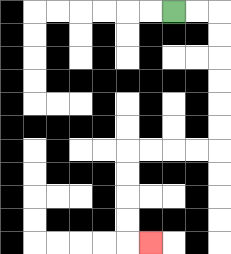{'start': '[7, 0]', 'end': '[6, 10]', 'path_directions': 'R,R,D,D,D,D,D,D,L,L,L,L,D,D,D,D,R', 'path_coordinates': '[[7, 0], [8, 0], [9, 0], [9, 1], [9, 2], [9, 3], [9, 4], [9, 5], [9, 6], [8, 6], [7, 6], [6, 6], [5, 6], [5, 7], [5, 8], [5, 9], [5, 10], [6, 10]]'}